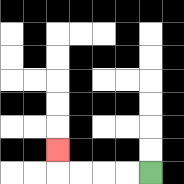{'start': '[6, 7]', 'end': '[2, 6]', 'path_directions': 'L,L,L,L,U', 'path_coordinates': '[[6, 7], [5, 7], [4, 7], [3, 7], [2, 7], [2, 6]]'}